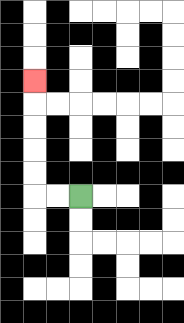{'start': '[3, 8]', 'end': '[1, 3]', 'path_directions': 'L,L,U,U,U,U,U', 'path_coordinates': '[[3, 8], [2, 8], [1, 8], [1, 7], [1, 6], [1, 5], [1, 4], [1, 3]]'}